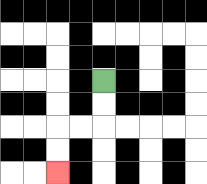{'start': '[4, 3]', 'end': '[2, 7]', 'path_directions': 'D,D,L,L,D,D', 'path_coordinates': '[[4, 3], [4, 4], [4, 5], [3, 5], [2, 5], [2, 6], [2, 7]]'}